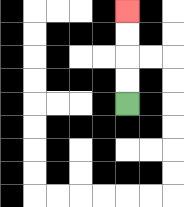{'start': '[5, 4]', 'end': '[5, 0]', 'path_directions': 'U,U,U,U', 'path_coordinates': '[[5, 4], [5, 3], [5, 2], [5, 1], [5, 0]]'}